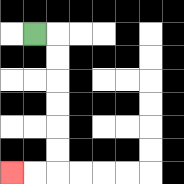{'start': '[1, 1]', 'end': '[0, 7]', 'path_directions': 'R,D,D,D,D,D,D,L,L', 'path_coordinates': '[[1, 1], [2, 1], [2, 2], [2, 3], [2, 4], [2, 5], [2, 6], [2, 7], [1, 7], [0, 7]]'}